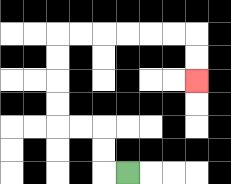{'start': '[5, 7]', 'end': '[8, 3]', 'path_directions': 'L,U,U,L,L,U,U,U,U,R,R,R,R,R,R,D,D', 'path_coordinates': '[[5, 7], [4, 7], [4, 6], [4, 5], [3, 5], [2, 5], [2, 4], [2, 3], [2, 2], [2, 1], [3, 1], [4, 1], [5, 1], [6, 1], [7, 1], [8, 1], [8, 2], [8, 3]]'}